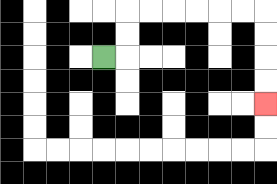{'start': '[4, 2]', 'end': '[11, 4]', 'path_directions': 'R,U,U,R,R,R,R,R,R,D,D,D,D', 'path_coordinates': '[[4, 2], [5, 2], [5, 1], [5, 0], [6, 0], [7, 0], [8, 0], [9, 0], [10, 0], [11, 0], [11, 1], [11, 2], [11, 3], [11, 4]]'}